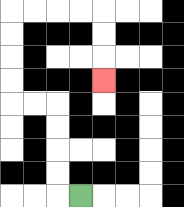{'start': '[3, 8]', 'end': '[4, 3]', 'path_directions': 'L,U,U,U,U,L,L,U,U,U,U,R,R,R,R,D,D,D', 'path_coordinates': '[[3, 8], [2, 8], [2, 7], [2, 6], [2, 5], [2, 4], [1, 4], [0, 4], [0, 3], [0, 2], [0, 1], [0, 0], [1, 0], [2, 0], [3, 0], [4, 0], [4, 1], [4, 2], [4, 3]]'}